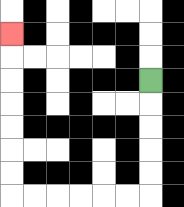{'start': '[6, 3]', 'end': '[0, 1]', 'path_directions': 'D,D,D,D,D,L,L,L,L,L,L,U,U,U,U,U,U,U', 'path_coordinates': '[[6, 3], [6, 4], [6, 5], [6, 6], [6, 7], [6, 8], [5, 8], [4, 8], [3, 8], [2, 8], [1, 8], [0, 8], [0, 7], [0, 6], [0, 5], [0, 4], [0, 3], [0, 2], [0, 1]]'}